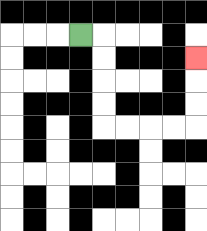{'start': '[3, 1]', 'end': '[8, 2]', 'path_directions': 'R,D,D,D,D,R,R,R,R,U,U,U', 'path_coordinates': '[[3, 1], [4, 1], [4, 2], [4, 3], [4, 4], [4, 5], [5, 5], [6, 5], [7, 5], [8, 5], [8, 4], [8, 3], [8, 2]]'}